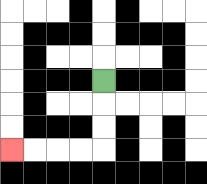{'start': '[4, 3]', 'end': '[0, 6]', 'path_directions': 'D,D,D,L,L,L,L', 'path_coordinates': '[[4, 3], [4, 4], [4, 5], [4, 6], [3, 6], [2, 6], [1, 6], [0, 6]]'}